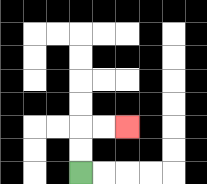{'start': '[3, 7]', 'end': '[5, 5]', 'path_directions': 'U,U,R,R', 'path_coordinates': '[[3, 7], [3, 6], [3, 5], [4, 5], [5, 5]]'}